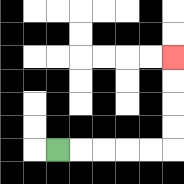{'start': '[2, 6]', 'end': '[7, 2]', 'path_directions': 'R,R,R,R,R,U,U,U,U', 'path_coordinates': '[[2, 6], [3, 6], [4, 6], [5, 6], [6, 6], [7, 6], [7, 5], [7, 4], [7, 3], [7, 2]]'}